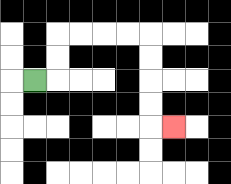{'start': '[1, 3]', 'end': '[7, 5]', 'path_directions': 'R,U,U,R,R,R,R,D,D,D,D,R', 'path_coordinates': '[[1, 3], [2, 3], [2, 2], [2, 1], [3, 1], [4, 1], [5, 1], [6, 1], [6, 2], [6, 3], [6, 4], [6, 5], [7, 5]]'}